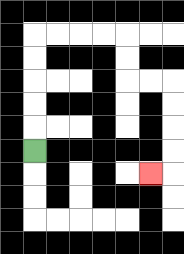{'start': '[1, 6]', 'end': '[6, 7]', 'path_directions': 'U,U,U,U,U,R,R,R,R,D,D,R,R,D,D,D,D,L', 'path_coordinates': '[[1, 6], [1, 5], [1, 4], [1, 3], [1, 2], [1, 1], [2, 1], [3, 1], [4, 1], [5, 1], [5, 2], [5, 3], [6, 3], [7, 3], [7, 4], [7, 5], [7, 6], [7, 7], [6, 7]]'}